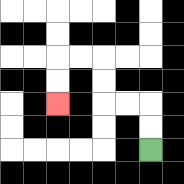{'start': '[6, 6]', 'end': '[2, 4]', 'path_directions': 'U,U,L,L,U,U,L,L,D,D', 'path_coordinates': '[[6, 6], [6, 5], [6, 4], [5, 4], [4, 4], [4, 3], [4, 2], [3, 2], [2, 2], [2, 3], [2, 4]]'}